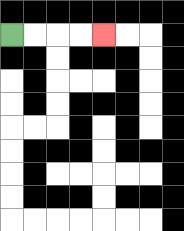{'start': '[0, 1]', 'end': '[4, 1]', 'path_directions': 'R,R,R,R', 'path_coordinates': '[[0, 1], [1, 1], [2, 1], [3, 1], [4, 1]]'}